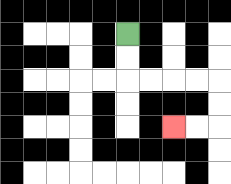{'start': '[5, 1]', 'end': '[7, 5]', 'path_directions': 'D,D,R,R,R,R,D,D,L,L', 'path_coordinates': '[[5, 1], [5, 2], [5, 3], [6, 3], [7, 3], [8, 3], [9, 3], [9, 4], [9, 5], [8, 5], [7, 5]]'}